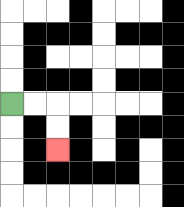{'start': '[0, 4]', 'end': '[2, 6]', 'path_directions': 'R,R,D,D', 'path_coordinates': '[[0, 4], [1, 4], [2, 4], [2, 5], [2, 6]]'}